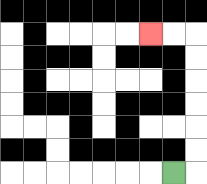{'start': '[7, 7]', 'end': '[6, 1]', 'path_directions': 'R,U,U,U,U,U,U,L,L', 'path_coordinates': '[[7, 7], [8, 7], [8, 6], [8, 5], [8, 4], [8, 3], [8, 2], [8, 1], [7, 1], [6, 1]]'}